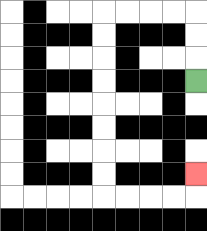{'start': '[8, 3]', 'end': '[8, 7]', 'path_directions': 'U,U,U,L,L,L,L,D,D,D,D,D,D,D,D,R,R,R,R,U', 'path_coordinates': '[[8, 3], [8, 2], [8, 1], [8, 0], [7, 0], [6, 0], [5, 0], [4, 0], [4, 1], [4, 2], [4, 3], [4, 4], [4, 5], [4, 6], [4, 7], [4, 8], [5, 8], [6, 8], [7, 8], [8, 8], [8, 7]]'}